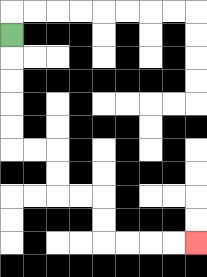{'start': '[0, 1]', 'end': '[8, 10]', 'path_directions': 'D,D,D,D,D,R,R,D,D,R,R,D,D,R,R,R,R', 'path_coordinates': '[[0, 1], [0, 2], [0, 3], [0, 4], [0, 5], [0, 6], [1, 6], [2, 6], [2, 7], [2, 8], [3, 8], [4, 8], [4, 9], [4, 10], [5, 10], [6, 10], [7, 10], [8, 10]]'}